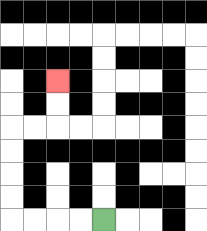{'start': '[4, 9]', 'end': '[2, 3]', 'path_directions': 'L,L,L,L,U,U,U,U,R,R,U,U', 'path_coordinates': '[[4, 9], [3, 9], [2, 9], [1, 9], [0, 9], [0, 8], [0, 7], [0, 6], [0, 5], [1, 5], [2, 5], [2, 4], [2, 3]]'}